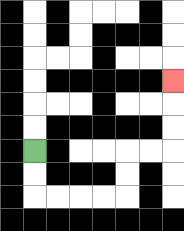{'start': '[1, 6]', 'end': '[7, 3]', 'path_directions': 'D,D,R,R,R,R,U,U,R,R,U,U,U', 'path_coordinates': '[[1, 6], [1, 7], [1, 8], [2, 8], [3, 8], [4, 8], [5, 8], [5, 7], [5, 6], [6, 6], [7, 6], [7, 5], [7, 4], [7, 3]]'}